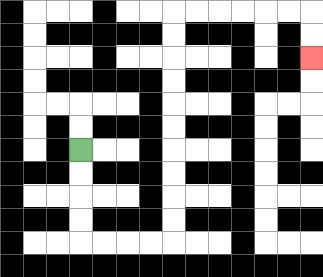{'start': '[3, 6]', 'end': '[13, 2]', 'path_directions': 'D,D,D,D,R,R,R,R,U,U,U,U,U,U,U,U,U,U,R,R,R,R,R,R,D,D', 'path_coordinates': '[[3, 6], [3, 7], [3, 8], [3, 9], [3, 10], [4, 10], [5, 10], [6, 10], [7, 10], [7, 9], [7, 8], [7, 7], [7, 6], [7, 5], [7, 4], [7, 3], [7, 2], [7, 1], [7, 0], [8, 0], [9, 0], [10, 0], [11, 0], [12, 0], [13, 0], [13, 1], [13, 2]]'}